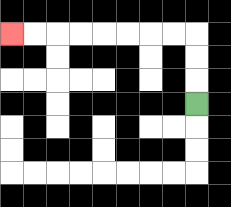{'start': '[8, 4]', 'end': '[0, 1]', 'path_directions': 'U,U,U,L,L,L,L,L,L,L,L', 'path_coordinates': '[[8, 4], [8, 3], [8, 2], [8, 1], [7, 1], [6, 1], [5, 1], [4, 1], [3, 1], [2, 1], [1, 1], [0, 1]]'}